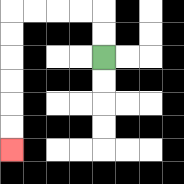{'start': '[4, 2]', 'end': '[0, 6]', 'path_directions': 'U,U,L,L,L,L,D,D,D,D,D,D', 'path_coordinates': '[[4, 2], [4, 1], [4, 0], [3, 0], [2, 0], [1, 0], [0, 0], [0, 1], [0, 2], [0, 3], [0, 4], [0, 5], [0, 6]]'}